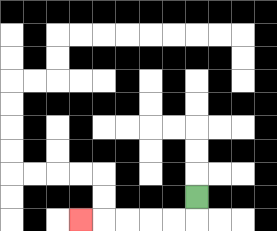{'start': '[8, 8]', 'end': '[3, 9]', 'path_directions': 'D,L,L,L,L,L', 'path_coordinates': '[[8, 8], [8, 9], [7, 9], [6, 9], [5, 9], [4, 9], [3, 9]]'}